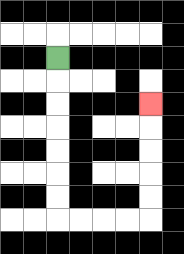{'start': '[2, 2]', 'end': '[6, 4]', 'path_directions': 'D,D,D,D,D,D,D,R,R,R,R,U,U,U,U,U', 'path_coordinates': '[[2, 2], [2, 3], [2, 4], [2, 5], [2, 6], [2, 7], [2, 8], [2, 9], [3, 9], [4, 9], [5, 9], [6, 9], [6, 8], [6, 7], [6, 6], [6, 5], [6, 4]]'}